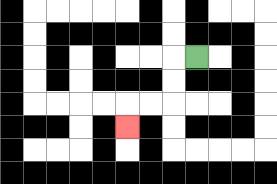{'start': '[8, 2]', 'end': '[5, 5]', 'path_directions': 'L,D,D,L,L,D', 'path_coordinates': '[[8, 2], [7, 2], [7, 3], [7, 4], [6, 4], [5, 4], [5, 5]]'}